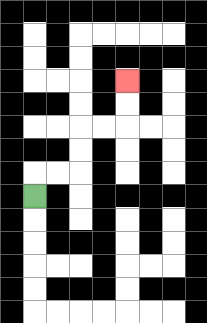{'start': '[1, 8]', 'end': '[5, 3]', 'path_directions': 'U,R,R,U,U,R,R,U,U', 'path_coordinates': '[[1, 8], [1, 7], [2, 7], [3, 7], [3, 6], [3, 5], [4, 5], [5, 5], [5, 4], [5, 3]]'}